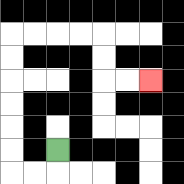{'start': '[2, 6]', 'end': '[6, 3]', 'path_directions': 'D,L,L,U,U,U,U,U,U,R,R,R,R,D,D,R,R', 'path_coordinates': '[[2, 6], [2, 7], [1, 7], [0, 7], [0, 6], [0, 5], [0, 4], [0, 3], [0, 2], [0, 1], [1, 1], [2, 1], [3, 1], [4, 1], [4, 2], [4, 3], [5, 3], [6, 3]]'}